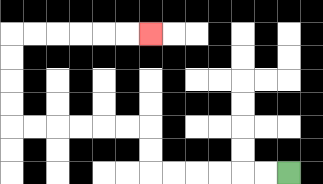{'start': '[12, 7]', 'end': '[6, 1]', 'path_directions': 'L,L,L,L,L,L,U,U,L,L,L,L,L,L,U,U,U,U,R,R,R,R,R,R', 'path_coordinates': '[[12, 7], [11, 7], [10, 7], [9, 7], [8, 7], [7, 7], [6, 7], [6, 6], [6, 5], [5, 5], [4, 5], [3, 5], [2, 5], [1, 5], [0, 5], [0, 4], [0, 3], [0, 2], [0, 1], [1, 1], [2, 1], [3, 1], [4, 1], [5, 1], [6, 1]]'}